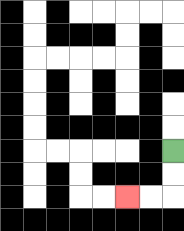{'start': '[7, 6]', 'end': '[5, 8]', 'path_directions': 'D,D,L,L', 'path_coordinates': '[[7, 6], [7, 7], [7, 8], [6, 8], [5, 8]]'}